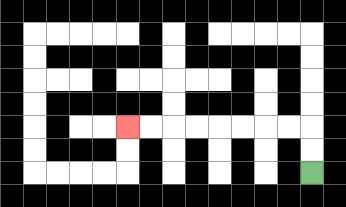{'start': '[13, 7]', 'end': '[5, 5]', 'path_directions': 'U,U,L,L,L,L,L,L,L,L', 'path_coordinates': '[[13, 7], [13, 6], [13, 5], [12, 5], [11, 5], [10, 5], [9, 5], [8, 5], [7, 5], [6, 5], [5, 5]]'}